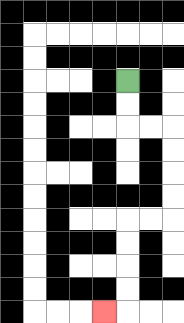{'start': '[5, 3]', 'end': '[4, 13]', 'path_directions': 'D,D,R,R,D,D,D,D,L,L,D,D,D,D,L', 'path_coordinates': '[[5, 3], [5, 4], [5, 5], [6, 5], [7, 5], [7, 6], [7, 7], [7, 8], [7, 9], [6, 9], [5, 9], [5, 10], [5, 11], [5, 12], [5, 13], [4, 13]]'}